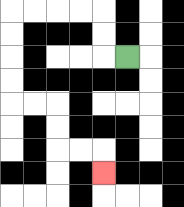{'start': '[5, 2]', 'end': '[4, 7]', 'path_directions': 'L,U,U,L,L,L,L,D,D,D,D,R,R,D,D,R,R,D', 'path_coordinates': '[[5, 2], [4, 2], [4, 1], [4, 0], [3, 0], [2, 0], [1, 0], [0, 0], [0, 1], [0, 2], [0, 3], [0, 4], [1, 4], [2, 4], [2, 5], [2, 6], [3, 6], [4, 6], [4, 7]]'}